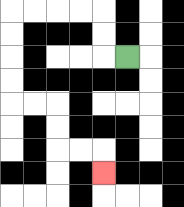{'start': '[5, 2]', 'end': '[4, 7]', 'path_directions': 'L,U,U,L,L,L,L,D,D,D,D,R,R,D,D,R,R,D', 'path_coordinates': '[[5, 2], [4, 2], [4, 1], [4, 0], [3, 0], [2, 0], [1, 0], [0, 0], [0, 1], [0, 2], [0, 3], [0, 4], [1, 4], [2, 4], [2, 5], [2, 6], [3, 6], [4, 6], [4, 7]]'}